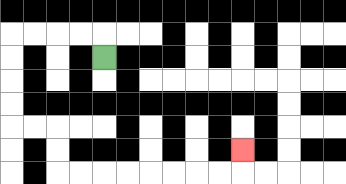{'start': '[4, 2]', 'end': '[10, 6]', 'path_directions': 'U,L,L,L,L,D,D,D,D,R,R,D,D,R,R,R,R,R,R,R,R,U', 'path_coordinates': '[[4, 2], [4, 1], [3, 1], [2, 1], [1, 1], [0, 1], [0, 2], [0, 3], [0, 4], [0, 5], [1, 5], [2, 5], [2, 6], [2, 7], [3, 7], [4, 7], [5, 7], [6, 7], [7, 7], [8, 7], [9, 7], [10, 7], [10, 6]]'}